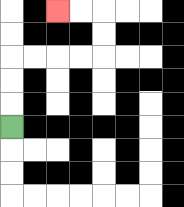{'start': '[0, 5]', 'end': '[2, 0]', 'path_directions': 'U,U,U,R,R,R,R,U,U,L,L', 'path_coordinates': '[[0, 5], [0, 4], [0, 3], [0, 2], [1, 2], [2, 2], [3, 2], [4, 2], [4, 1], [4, 0], [3, 0], [2, 0]]'}